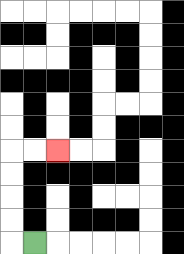{'start': '[1, 10]', 'end': '[2, 6]', 'path_directions': 'L,U,U,U,U,R,R', 'path_coordinates': '[[1, 10], [0, 10], [0, 9], [0, 8], [0, 7], [0, 6], [1, 6], [2, 6]]'}